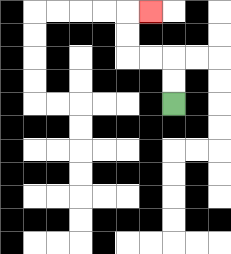{'start': '[7, 4]', 'end': '[6, 0]', 'path_directions': 'U,U,L,L,U,U,R', 'path_coordinates': '[[7, 4], [7, 3], [7, 2], [6, 2], [5, 2], [5, 1], [5, 0], [6, 0]]'}